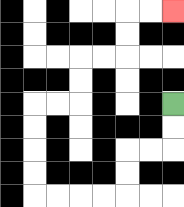{'start': '[7, 4]', 'end': '[7, 0]', 'path_directions': 'D,D,L,L,D,D,L,L,L,L,U,U,U,U,R,R,U,U,R,R,U,U,R,R', 'path_coordinates': '[[7, 4], [7, 5], [7, 6], [6, 6], [5, 6], [5, 7], [5, 8], [4, 8], [3, 8], [2, 8], [1, 8], [1, 7], [1, 6], [1, 5], [1, 4], [2, 4], [3, 4], [3, 3], [3, 2], [4, 2], [5, 2], [5, 1], [5, 0], [6, 0], [7, 0]]'}